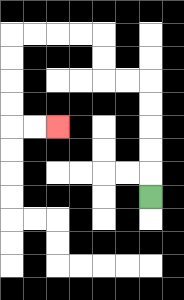{'start': '[6, 8]', 'end': '[2, 5]', 'path_directions': 'U,U,U,U,U,L,L,U,U,L,L,L,L,D,D,D,D,R,R', 'path_coordinates': '[[6, 8], [6, 7], [6, 6], [6, 5], [6, 4], [6, 3], [5, 3], [4, 3], [4, 2], [4, 1], [3, 1], [2, 1], [1, 1], [0, 1], [0, 2], [0, 3], [0, 4], [0, 5], [1, 5], [2, 5]]'}